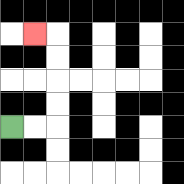{'start': '[0, 5]', 'end': '[1, 1]', 'path_directions': 'R,R,U,U,U,U,L', 'path_coordinates': '[[0, 5], [1, 5], [2, 5], [2, 4], [2, 3], [2, 2], [2, 1], [1, 1]]'}